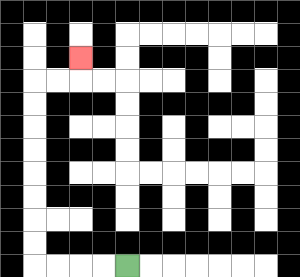{'start': '[5, 11]', 'end': '[3, 2]', 'path_directions': 'L,L,L,L,U,U,U,U,U,U,U,U,R,R,U', 'path_coordinates': '[[5, 11], [4, 11], [3, 11], [2, 11], [1, 11], [1, 10], [1, 9], [1, 8], [1, 7], [1, 6], [1, 5], [1, 4], [1, 3], [2, 3], [3, 3], [3, 2]]'}